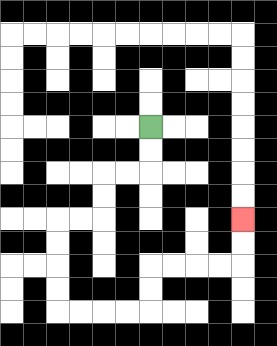{'start': '[6, 5]', 'end': '[10, 9]', 'path_directions': 'D,D,L,L,D,D,L,L,D,D,D,D,R,R,R,R,U,U,R,R,R,R,U,U', 'path_coordinates': '[[6, 5], [6, 6], [6, 7], [5, 7], [4, 7], [4, 8], [4, 9], [3, 9], [2, 9], [2, 10], [2, 11], [2, 12], [2, 13], [3, 13], [4, 13], [5, 13], [6, 13], [6, 12], [6, 11], [7, 11], [8, 11], [9, 11], [10, 11], [10, 10], [10, 9]]'}